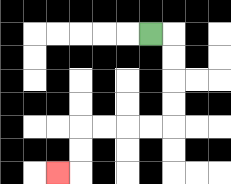{'start': '[6, 1]', 'end': '[2, 7]', 'path_directions': 'R,D,D,D,D,L,L,L,L,D,D,L', 'path_coordinates': '[[6, 1], [7, 1], [7, 2], [7, 3], [7, 4], [7, 5], [6, 5], [5, 5], [4, 5], [3, 5], [3, 6], [3, 7], [2, 7]]'}